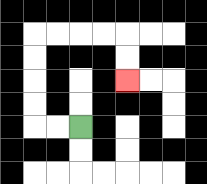{'start': '[3, 5]', 'end': '[5, 3]', 'path_directions': 'L,L,U,U,U,U,R,R,R,R,D,D', 'path_coordinates': '[[3, 5], [2, 5], [1, 5], [1, 4], [1, 3], [1, 2], [1, 1], [2, 1], [3, 1], [4, 1], [5, 1], [5, 2], [5, 3]]'}